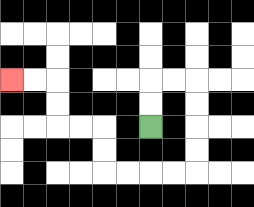{'start': '[6, 5]', 'end': '[0, 3]', 'path_directions': 'U,U,R,R,D,D,D,D,L,L,L,L,U,U,L,L,U,U,L,L', 'path_coordinates': '[[6, 5], [6, 4], [6, 3], [7, 3], [8, 3], [8, 4], [8, 5], [8, 6], [8, 7], [7, 7], [6, 7], [5, 7], [4, 7], [4, 6], [4, 5], [3, 5], [2, 5], [2, 4], [2, 3], [1, 3], [0, 3]]'}